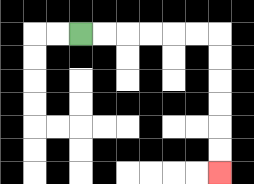{'start': '[3, 1]', 'end': '[9, 7]', 'path_directions': 'R,R,R,R,R,R,D,D,D,D,D,D', 'path_coordinates': '[[3, 1], [4, 1], [5, 1], [6, 1], [7, 1], [8, 1], [9, 1], [9, 2], [9, 3], [9, 4], [9, 5], [9, 6], [9, 7]]'}